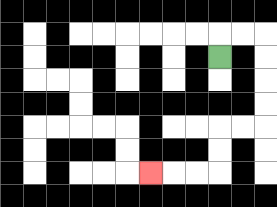{'start': '[9, 2]', 'end': '[6, 7]', 'path_directions': 'U,R,R,D,D,D,D,L,L,D,D,L,L,L', 'path_coordinates': '[[9, 2], [9, 1], [10, 1], [11, 1], [11, 2], [11, 3], [11, 4], [11, 5], [10, 5], [9, 5], [9, 6], [9, 7], [8, 7], [7, 7], [6, 7]]'}